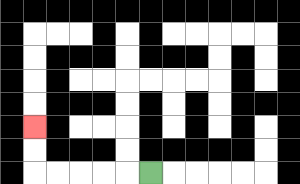{'start': '[6, 7]', 'end': '[1, 5]', 'path_directions': 'L,L,L,L,L,U,U', 'path_coordinates': '[[6, 7], [5, 7], [4, 7], [3, 7], [2, 7], [1, 7], [1, 6], [1, 5]]'}